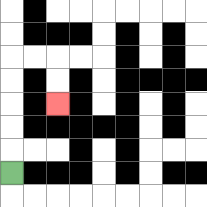{'start': '[0, 7]', 'end': '[2, 4]', 'path_directions': 'U,U,U,U,U,R,R,D,D', 'path_coordinates': '[[0, 7], [0, 6], [0, 5], [0, 4], [0, 3], [0, 2], [1, 2], [2, 2], [2, 3], [2, 4]]'}